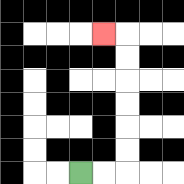{'start': '[3, 7]', 'end': '[4, 1]', 'path_directions': 'R,R,U,U,U,U,U,U,L', 'path_coordinates': '[[3, 7], [4, 7], [5, 7], [5, 6], [5, 5], [5, 4], [5, 3], [5, 2], [5, 1], [4, 1]]'}